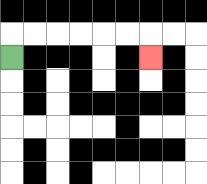{'start': '[0, 2]', 'end': '[6, 2]', 'path_directions': 'U,R,R,R,R,R,R,D', 'path_coordinates': '[[0, 2], [0, 1], [1, 1], [2, 1], [3, 1], [4, 1], [5, 1], [6, 1], [6, 2]]'}